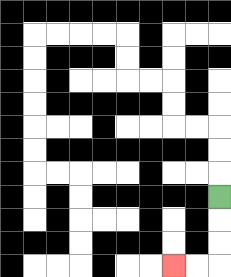{'start': '[9, 8]', 'end': '[7, 11]', 'path_directions': 'D,D,D,L,L', 'path_coordinates': '[[9, 8], [9, 9], [9, 10], [9, 11], [8, 11], [7, 11]]'}